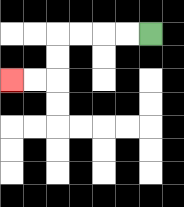{'start': '[6, 1]', 'end': '[0, 3]', 'path_directions': 'L,L,L,L,D,D,L,L', 'path_coordinates': '[[6, 1], [5, 1], [4, 1], [3, 1], [2, 1], [2, 2], [2, 3], [1, 3], [0, 3]]'}